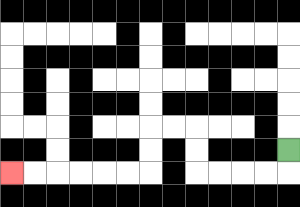{'start': '[12, 6]', 'end': '[0, 7]', 'path_directions': 'D,L,L,L,L,U,U,L,L,D,D,L,L,L,L,L,L', 'path_coordinates': '[[12, 6], [12, 7], [11, 7], [10, 7], [9, 7], [8, 7], [8, 6], [8, 5], [7, 5], [6, 5], [6, 6], [6, 7], [5, 7], [4, 7], [3, 7], [2, 7], [1, 7], [0, 7]]'}